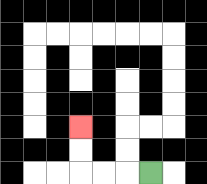{'start': '[6, 7]', 'end': '[3, 5]', 'path_directions': 'L,L,L,U,U', 'path_coordinates': '[[6, 7], [5, 7], [4, 7], [3, 7], [3, 6], [3, 5]]'}